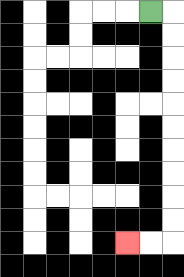{'start': '[6, 0]', 'end': '[5, 10]', 'path_directions': 'R,D,D,D,D,D,D,D,D,D,D,L,L', 'path_coordinates': '[[6, 0], [7, 0], [7, 1], [7, 2], [7, 3], [7, 4], [7, 5], [7, 6], [7, 7], [7, 8], [7, 9], [7, 10], [6, 10], [5, 10]]'}